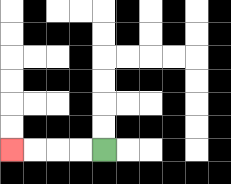{'start': '[4, 6]', 'end': '[0, 6]', 'path_directions': 'L,L,L,L', 'path_coordinates': '[[4, 6], [3, 6], [2, 6], [1, 6], [0, 6]]'}